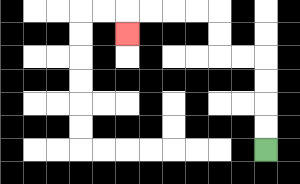{'start': '[11, 6]', 'end': '[5, 1]', 'path_directions': 'U,U,U,U,L,L,U,U,L,L,L,L,D', 'path_coordinates': '[[11, 6], [11, 5], [11, 4], [11, 3], [11, 2], [10, 2], [9, 2], [9, 1], [9, 0], [8, 0], [7, 0], [6, 0], [5, 0], [5, 1]]'}